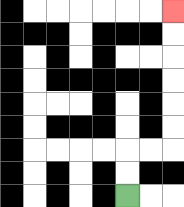{'start': '[5, 8]', 'end': '[7, 0]', 'path_directions': 'U,U,R,R,U,U,U,U,U,U', 'path_coordinates': '[[5, 8], [5, 7], [5, 6], [6, 6], [7, 6], [7, 5], [7, 4], [7, 3], [7, 2], [7, 1], [7, 0]]'}